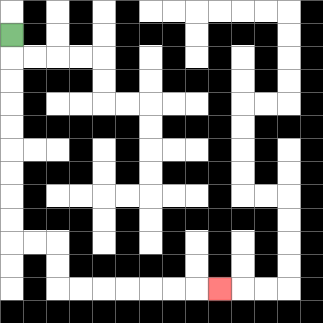{'start': '[0, 1]', 'end': '[9, 12]', 'path_directions': 'D,D,D,D,D,D,D,D,D,R,R,D,D,R,R,R,R,R,R,R', 'path_coordinates': '[[0, 1], [0, 2], [0, 3], [0, 4], [0, 5], [0, 6], [0, 7], [0, 8], [0, 9], [0, 10], [1, 10], [2, 10], [2, 11], [2, 12], [3, 12], [4, 12], [5, 12], [6, 12], [7, 12], [8, 12], [9, 12]]'}